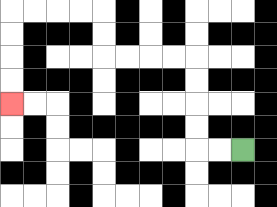{'start': '[10, 6]', 'end': '[0, 4]', 'path_directions': 'L,L,U,U,U,U,L,L,L,L,U,U,L,L,L,L,D,D,D,D', 'path_coordinates': '[[10, 6], [9, 6], [8, 6], [8, 5], [8, 4], [8, 3], [8, 2], [7, 2], [6, 2], [5, 2], [4, 2], [4, 1], [4, 0], [3, 0], [2, 0], [1, 0], [0, 0], [0, 1], [0, 2], [0, 3], [0, 4]]'}